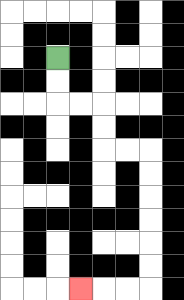{'start': '[2, 2]', 'end': '[3, 12]', 'path_directions': 'D,D,R,R,D,D,R,R,D,D,D,D,D,D,L,L,L', 'path_coordinates': '[[2, 2], [2, 3], [2, 4], [3, 4], [4, 4], [4, 5], [4, 6], [5, 6], [6, 6], [6, 7], [6, 8], [6, 9], [6, 10], [6, 11], [6, 12], [5, 12], [4, 12], [3, 12]]'}